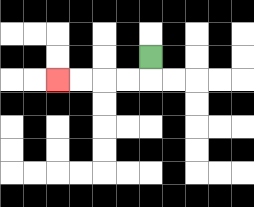{'start': '[6, 2]', 'end': '[2, 3]', 'path_directions': 'D,L,L,L,L', 'path_coordinates': '[[6, 2], [6, 3], [5, 3], [4, 3], [3, 3], [2, 3]]'}